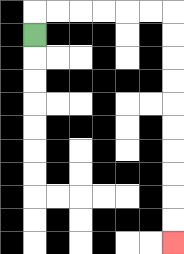{'start': '[1, 1]', 'end': '[7, 10]', 'path_directions': 'U,R,R,R,R,R,R,D,D,D,D,D,D,D,D,D,D', 'path_coordinates': '[[1, 1], [1, 0], [2, 0], [3, 0], [4, 0], [5, 0], [6, 0], [7, 0], [7, 1], [7, 2], [7, 3], [7, 4], [7, 5], [7, 6], [7, 7], [7, 8], [7, 9], [7, 10]]'}